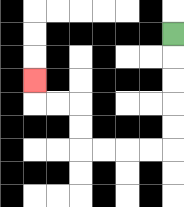{'start': '[7, 1]', 'end': '[1, 3]', 'path_directions': 'D,D,D,D,D,L,L,L,L,U,U,L,L,U', 'path_coordinates': '[[7, 1], [7, 2], [7, 3], [7, 4], [7, 5], [7, 6], [6, 6], [5, 6], [4, 6], [3, 6], [3, 5], [3, 4], [2, 4], [1, 4], [1, 3]]'}